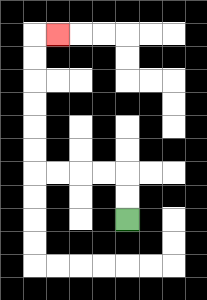{'start': '[5, 9]', 'end': '[2, 1]', 'path_directions': 'U,U,L,L,L,L,U,U,U,U,U,U,R', 'path_coordinates': '[[5, 9], [5, 8], [5, 7], [4, 7], [3, 7], [2, 7], [1, 7], [1, 6], [1, 5], [1, 4], [1, 3], [1, 2], [1, 1], [2, 1]]'}